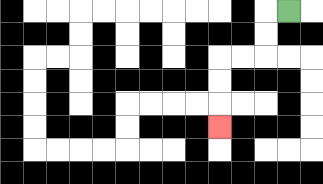{'start': '[12, 0]', 'end': '[9, 5]', 'path_directions': 'L,D,D,L,L,D,D,D', 'path_coordinates': '[[12, 0], [11, 0], [11, 1], [11, 2], [10, 2], [9, 2], [9, 3], [9, 4], [9, 5]]'}